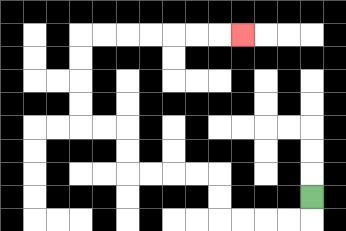{'start': '[13, 8]', 'end': '[10, 1]', 'path_directions': 'D,L,L,L,L,U,U,L,L,L,L,U,U,L,L,U,U,U,U,R,R,R,R,R,R,R', 'path_coordinates': '[[13, 8], [13, 9], [12, 9], [11, 9], [10, 9], [9, 9], [9, 8], [9, 7], [8, 7], [7, 7], [6, 7], [5, 7], [5, 6], [5, 5], [4, 5], [3, 5], [3, 4], [3, 3], [3, 2], [3, 1], [4, 1], [5, 1], [6, 1], [7, 1], [8, 1], [9, 1], [10, 1]]'}